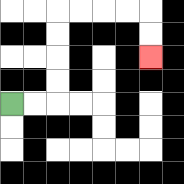{'start': '[0, 4]', 'end': '[6, 2]', 'path_directions': 'R,R,U,U,U,U,R,R,R,R,D,D', 'path_coordinates': '[[0, 4], [1, 4], [2, 4], [2, 3], [2, 2], [2, 1], [2, 0], [3, 0], [4, 0], [5, 0], [6, 0], [6, 1], [6, 2]]'}